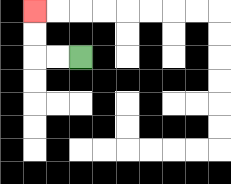{'start': '[3, 2]', 'end': '[1, 0]', 'path_directions': 'L,L,U,U', 'path_coordinates': '[[3, 2], [2, 2], [1, 2], [1, 1], [1, 0]]'}